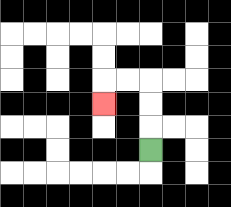{'start': '[6, 6]', 'end': '[4, 4]', 'path_directions': 'U,U,U,L,L,D', 'path_coordinates': '[[6, 6], [6, 5], [6, 4], [6, 3], [5, 3], [4, 3], [4, 4]]'}